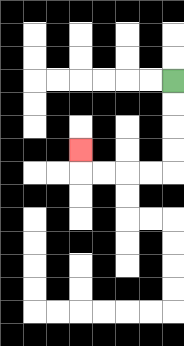{'start': '[7, 3]', 'end': '[3, 6]', 'path_directions': 'D,D,D,D,L,L,L,L,U', 'path_coordinates': '[[7, 3], [7, 4], [7, 5], [7, 6], [7, 7], [6, 7], [5, 7], [4, 7], [3, 7], [3, 6]]'}